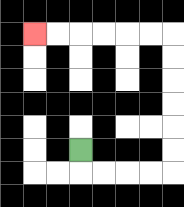{'start': '[3, 6]', 'end': '[1, 1]', 'path_directions': 'D,R,R,R,R,U,U,U,U,U,U,L,L,L,L,L,L', 'path_coordinates': '[[3, 6], [3, 7], [4, 7], [5, 7], [6, 7], [7, 7], [7, 6], [7, 5], [7, 4], [7, 3], [7, 2], [7, 1], [6, 1], [5, 1], [4, 1], [3, 1], [2, 1], [1, 1]]'}